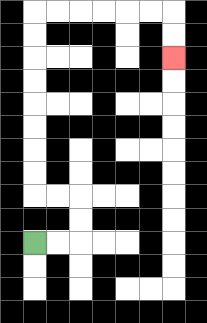{'start': '[1, 10]', 'end': '[7, 2]', 'path_directions': 'R,R,U,U,L,L,U,U,U,U,U,U,U,U,R,R,R,R,R,R,D,D', 'path_coordinates': '[[1, 10], [2, 10], [3, 10], [3, 9], [3, 8], [2, 8], [1, 8], [1, 7], [1, 6], [1, 5], [1, 4], [1, 3], [1, 2], [1, 1], [1, 0], [2, 0], [3, 0], [4, 0], [5, 0], [6, 0], [7, 0], [7, 1], [7, 2]]'}